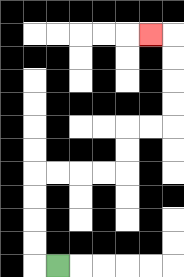{'start': '[2, 11]', 'end': '[6, 1]', 'path_directions': 'L,U,U,U,U,R,R,R,R,U,U,R,R,U,U,U,U,L', 'path_coordinates': '[[2, 11], [1, 11], [1, 10], [1, 9], [1, 8], [1, 7], [2, 7], [3, 7], [4, 7], [5, 7], [5, 6], [5, 5], [6, 5], [7, 5], [7, 4], [7, 3], [7, 2], [7, 1], [6, 1]]'}